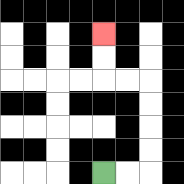{'start': '[4, 7]', 'end': '[4, 1]', 'path_directions': 'R,R,U,U,U,U,L,L,U,U', 'path_coordinates': '[[4, 7], [5, 7], [6, 7], [6, 6], [6, 5], [6, 4], [6, 3], [5, 3], [4, 3], [4, 2], [4, 1]]'}